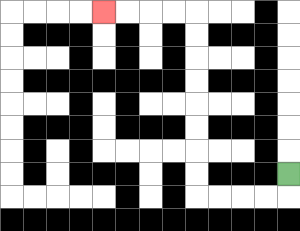{'start': '[12, 7]', 'end': '[4, 0]', 'path_directions': 'D,L,L,L,L,U,U,U,U,U,U,U,U,L,L,L,L', 'path_coordinates': '[[12, 7], [12, 8], [11, 8], [10, 8], [9, 8], [8, 8], [8, 7], [8, 6], [8, 5], [8, 4], [8, 3], [8, 2], [8, 1], [8, 0], [7, 0], [6, 0], [5, 0], [4, 0]]'}